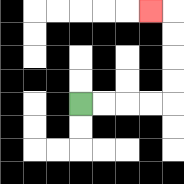{'start': '[3, 4]', 'end': '[6, 0]', 'path_directions': 'R,R,R,R,U,U,U,U,L', 'path_coordinates': '[[3, 4], [4, 4], [5, 4], [6, 4], [7, 4], [7, 3], [7, 2], [7, 1], [7, 0], [6, 0]]'}